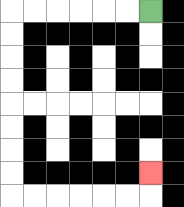{'start': '[6, 0]', 'end': '[6, 7]', 'path_directions': 'L,L,L,L,L,L,D,D,D,D,D,D,D,D,R,R,R,R,R,R,U', 'path_coordinates': '[[6, 0], [5, 0], [4, 0], [3, 0], [2, 0], [1, 0], [0, 0], [0, 1], [0, 2], [0, 3], [0, 4], [0, 5], [0, 6], [0, 7], [0, 8], [1, 8], [2, 8], [3, 8], [4, 8], [5, 8], [6, 8], [6, 7]]'}